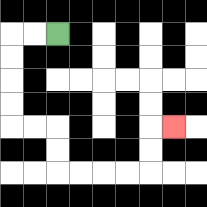{'start': '[2, 1]', 'end': '[7, 5]', 'path_directions': 'L,L,D,D,D,D,R,R,D,D,R,R,R,R,U,U,R', 'path_coordinates': '[[2, 1], [1, 1], [0, 1], [0, 2], [0, 3], [0, 4], [0, 5], [1, 5], [2, 5], [2, 6], [2, 7], [3, 7], [4, 7], [5, 7], [6, 7], [6, 6], [6, 5], [7, 5]]'}